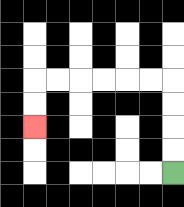{'start': '[7, 7]', 'end': '[1, 5]', 'path_directions': 'U,U,U,U,L,L,L,L,L,L,D,D', 'path_coordinates': '[[7, 7], [7, 6], [7, 5], [7, 4], [7, 3], [6, 3], [5, 3], [4, 3], [3, 3], [2, 3], [1, 3], [1, 4], [1, 5]]'}